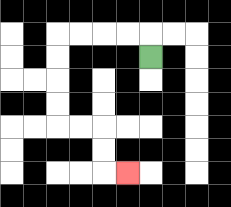{'start': '[6, 2]', 'end': '[5, 7]', 'path_directions': 'U,L,L,L,L,D,D,D,D,R,R,D,D,R', 'path_coordinates': '[[6, 2], [6, 1], [5, 1], [4, 1], [3, 1], [2, 1], [2, 2], [2, 3], [2, 4], [2, 5], [3, 5], [4, 5], [4, 6], [4, 7], [5, 7]]'}